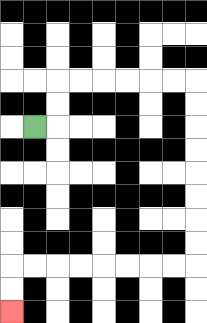{'start': '[1, 5]', 'end': '[0, 13]', 'path_directions': 'R,U,U,R,R,R,R,R,R,D,D,D,D,D,D,D,D,L,L,L,L,L,L,L,L,D,D', 'path_coordinates': '[[1, 5], [2, 5], [2, 4], [2, 3], [3, 3], [4, 3], [5, 3], [6, 3], [7, 3], [8, 3], [8, 4], [8, 5], [8, 6], [8, 7], [8, 8], [8, 9], [8, 10], [8, 11], [7, 11], [6, 11], [5, 11], [4, 11], [3, 11], [2, 11], [1, 11], [0, 11], [0, 12], [0, 13]]'}